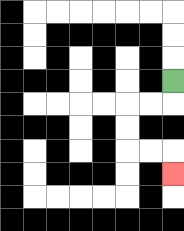{'start': '[7, 3]', 'end': '[7, 7]', 'path_directions': 'D,L,L,D,D,R,R,D', 'path_coordinates': '[[7, 3], [7, 4], [6, 4], [5, 4], [5, 5], [5, 6], [6, 6], [7, 6], [7, 7]]'}